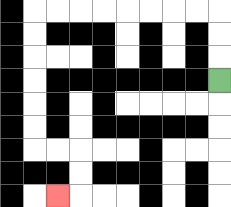{'start': '[9, 3]', 'end': '[2, 8]', 'path_directions': 'U,U,U,L,L,L,L,L,L,L,L,D,D,D,D,D,D,R,R,D,D,L', 'path_coordinates': '[[9, 3], [9, 2], [9, 1], [9, 0], [8, 0], [7, 0], [6, 0], [5, 0], [4, 0], [3, 0], [2, 0], [1, 0], [1, 1], [1, 2], [1, 3], [1, 4], [1, 5], [1, 6], [2, 6], [3, 6], [3, 7], [3, 8], [2, 8]]'}